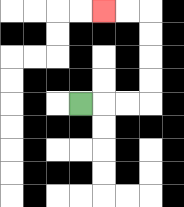{'start': '[3, 4]', 'end': '[4, 0]', 'path_directions': 'R,R,R,U,U,U,U,L,L', 'path_coordinates': '[[3, 4], [4, 4], [5, 4], [6, 4], [6, 3], [6, 2], [6, 1], [6, 0], [5, 0], [4, 0]]'}